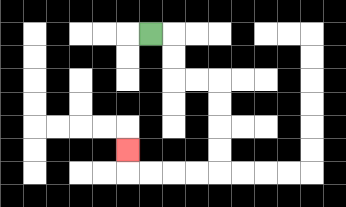{'start': '[6, 1]', 'end': '[5, 6]', 'path_directions': 'R,D,D,R,R,D,D,D,D,L,L,L,L,U', 'path_coordinates': '[[6, 1], [7, 1], [7, 2], [7, 3], [8, 3], [9, 3], [9, 4], [9, 5], [9, 6], [9, 7], [8, 7], [7, 7], [6, 7], [5, 7], [5, 6]]'}